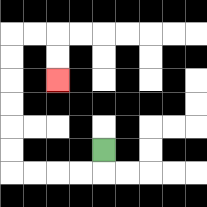{'start': '[4, 6]', 'end': '[2, 3]', 'path_directions': 'D,L,L,L,L,U,U,U,U,U,U,R,R,D,D', 'path_coordinates': '[[4, 6], [4, 7], [3, 7], [2, 7], [1, 7], [0, 7], [0, 6], [0, 5], [0, 4], [0, 3], [0, 2], [0, 1], [1, 1], [2, 1], [2, 2], [2, 3]]'}